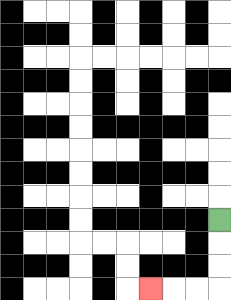{'start': '[9, 9]', 'end': '[6, 12]', 'path_directions': 'D,D,D,L,L,L', 'path_coordinates': '[[9, 9], [9, 10], [9, 11], [9, 12], [8, 12], [7, 12], [6, 12]]'}